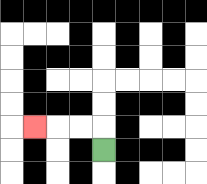{'start': '[4, 6]', 'end': '[1, 5]', 'path_directions': 'U,L,L,L', 'path_coordinates': '[[4, 6], [4, 5], [3, 5], [2, 5], [1, 5]]'}